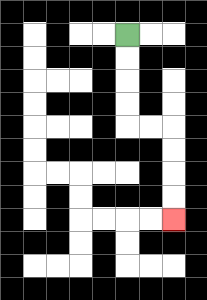{'start': '[5, 1]', 'end': '[7, 9]', 'path_directions': 'D,D,D,D,R,R,D,D,D,D', 'path_coordinates': '[[5, 1], [5, 2], [5, 3], [5, 4], [5, 5], [6, 5], [7, 5], [7, 6], [7, 7], [7, 8], [7, 9]]'}